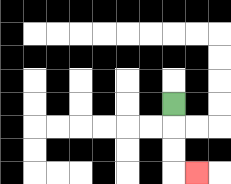{'start': '[7, 4]', 'end': '[8, 7]', 'path_directions': 'D,D,D,R', 'path_coordinates': '[[7, 4], [7, 5], [7, 6], [7, 7], [8, 7]]'}